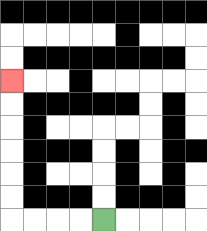{'start': '[4, 9]', 'end': '[0, 3]', 'path_directions': 'L,L,L,L,U,U,U,U,U,U', 'path_coordinates': '[[4, 9], [3, 9], [2, 9], [1, 9], [0, 9], [0, 8], [0, 7], [0, 6], [0, 5], [0, 4], [0, 3]]'}